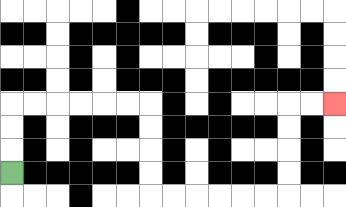{'start': '[0, 7]', 'end': '[14, 4]', 'path_directions': 'U,U,U,R,R,R,R,R,R,D,D,D,D,R,R,R,R,R,R,U,U,U,U,R,R', 'path_coordinates': '[[0, 7], [0, 6], [0, 5], [0, 4], [1, 4], [2, 4], [3, 4], [4, 4], [5, 4], [6, 4], [6, 5], [6, 6], [6, 7], [6, 8], [7, 8], [8, 8], [9, 8], [10, 8], [11, 8], [12, 8], [12, 7], [12, 6], [12, 5], [12, 4], [13, 4], [14, 4]]'}